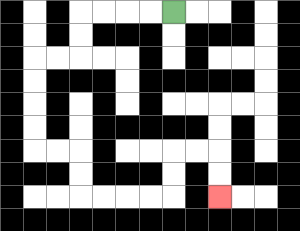{'start': '[7, 0]', 'end': '[9, 8]', 'path_directions': 'L,L,L,L,D,D,L,L,D,D,D,D,R,R,D,D,R,R,R,R,U,U,R,R,D,D', 'path_coordinates': '[[7, 0], [6, 0], [5, 0], [4, 0], [3, 0], [3, 1], [3, 2], [2, 2], [1, 2], [1, 3], [1, 4], [1, 5], [1, 6], [2, 6], [3, 6], [3, 7], [3, 8], [4, 8], [5, 8], [6, 8], [7, 8], [7, 7], [7, 6], [8, 6], [9, 6], [9, 7], [9, 8]]'}